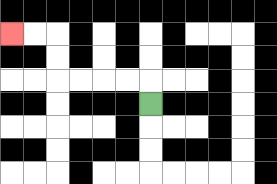{'start': '[6, 4]', 'end': '[0, 1]', 'path_directions': 'U,L,L,L,L,U,U,L,L', 'path_coordinates': '[[6, 4], [6, 3], [5, 3], [4, 3], [3, 3], [2, 3], [2, 2], [2, 1], [1, 1], [0, 1]]'}